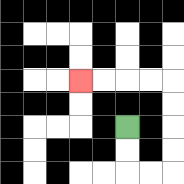{'start': '[5, 5]', 'end': '[3, 3]', 'path_directions': 'D,D,R,R,U,U,U,U,L,L,L,L', 'path_coordinates': '[[5, 5], [5, 6], [5, 7], [6, 7], [7, 7], [7, 6], [7, 5], [7, 4], [7, 3], [6, 3], [5, 3], [4, 3], [3, 3]]'}